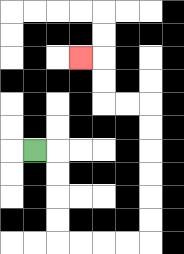{'start': '[1, 6]', 'end': '[3, 2]', 'path_directions': 'R,D,D,D,D,R,R,R,R,U,U,U,U,U,U,L,L,U,U,L', 'path_coordinates': '[[1, 6], [2, 6], [2, 7], [2, 8], [2, 9], [2, 10], [3, 10], [4, 10], [5, 10], [6, 10], [6, 9], [6, 8], [6, 7], [6, 6], [6, 5], [6, 4], [5, 4], [4, 4], [4, 3], [4, 2], [3, 2]]'}